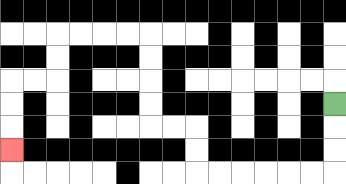{'start': '[14, 4]', 'end': '[0, 6]', 'path_directions': 'D,D,D,L,L,L,L,L,L,U,U,L,L,U,U,U,U,L,L,L,L,D,D,L,L,D,D,D', 'path_coordinates': '[[14, 4], [14, 5], [14, 6], [14, 7], [13, 7], [12, 7], [11, 7], [10, 7], [9, 7], [8, 7], [8, 6], [8, 5], [7, 5], [6, 5], [6, 4], [6, 3], [6, 2], [6, 1], [5, 1], [4, 1], [3, 1], [2, 1], [2, 2], [2, 3], [1, 3], [0, 3], [0, 4], [0, 5], [0, 6]]'}